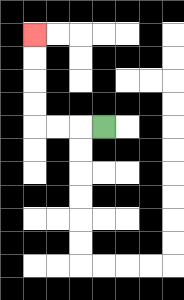{'start': '[4, 5]', 'end': '[1, 1]', 'path_directions': 'L,L,L,U,U,U,U', 'path_coordinates': '[[4, 5], [3, 5], [2, 5], [1, 5], [1, 4], [1, 3], [1, 2], [1, 1]]'}